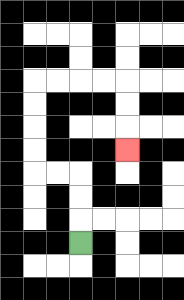{'start': '[3, 10]', 'end': '[5, 6]', 'path_directions': 'U,U,U,L,L,U,U,U,U,R,R,R,R,D,D,D', 'path_coordinates': '[[3, 10], [3, 9], [3, 8], [3, 7], [2, 7], [1, 7], [1, 6], [1, 5], [1, 4], [1, 3], [2, 3], [3, 3], [4, 3], [5, 3], [5, 4], [5, 5], [5, 6]]'}